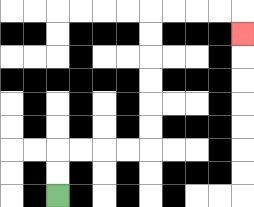{'start': '[2, 8]', 'end': '[10, 1]', 'path_directions': 'U,U,R,R,R,R,U,U,U,U,U,U,R,R,R,R,D', 'path_coordinates': '[[2, 8], [2, 7], [2, 6], [3, 6], [4, 6], [5, 6], [6, 6], [6, 5], [6, 4], [6, 3], [6, 2], [6, 1], [6, 0], [7, 0], [8, 0], [9, 0], [10, 0], [10, 1]]'}